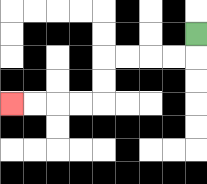{'start': '[8, 1]', 'end': '[0, 4]', 'path_directions': 'D,L,L,L,L,D,D,L,L,L,L', 'path_coordinates': '[[8, 1], [8, 2], [7, 2], [6, 2], [5, 2], [4, 2], [4, 3], [4, 4], [3, 4], [2, 4], [1, 4], [0, 4]]'}